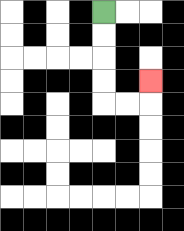{'start': '[4, 0]', 'end': '[6, 3]', 'path_directions': 'D,D,D,D,R,R,U', 'path_coordinates': '[[4, 0], [4, 1], [4, 2], [4, 3], [4, 4], [5, 4], [6, 4], [6, 3]]'}